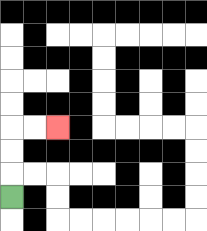{'start': '[0, 8]', 'end': '[2, 5]', 'path_directions': 'U,U,U,R,R', 'path_coordinates': '[[0, 8], [0, 7], [0, 6], [0, 5], [1, 5], [2, 5]]'}